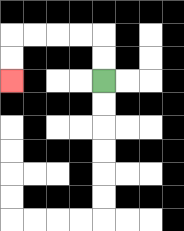{'start': '[4, 3]', 'end': '[0, 3]', 'path_directions': 'U,U,L,L,L,L,D,D', 'path_coordinates': '[[4, 3], [4, 2], [4, 1], [3, 1], [2, 1], [1, 1], [0, 1], [0, 2], [0, 3]]'}